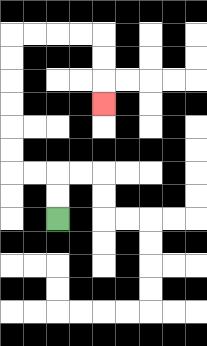{'start': '[2, 9]', 'end': '[4, 4]', 'path_directions': 'U,U,L,L,U,U,U,U,U,U,R,R,R,R,D,D,D', 'path_coordinates': '[[2, 9], [2, 8], [2, 7], [1, 7], [0, 7], [0, 6], [0, 5], [0, 4], [0, 3], [0, 2], [0, 1], [1, 1], [2, 1], [3, 1], [4, 1], [4, 2], [4, 3], [4, 4]]'}